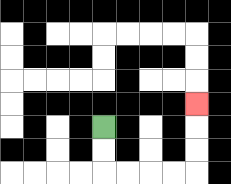{'start': '[4, 5]', 'end': '[8, 4]', 'path_directions': 'D,D,R,R,R,R,U,U,U', 'path_coordinates': '[[4, 5], [4, 6], [4, 7], [5, 7], [6, 7], [7, 7], [8, 7], [8, 6], [8, 5], [8, 4]]'}